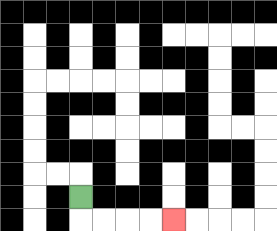{'start': '[3, 8]', 'end': '[7, 9]', 'path_directions': 'D,R,R,R,R', 'path_coordinates': '[[3, 8], [3, 9], [4, 9], [5, 9], [6, 9], [7, 9]]'}